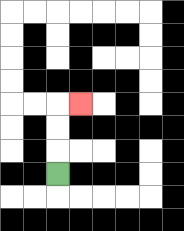{'start': '[2, 7]', 'end': '[3, 4]', 'path_directions': 'U,U,U,R', 'path_coordinates': '[[2, 7], [2, 6], [2, 5], [2, 4], [3, 4]]'}